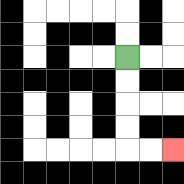{'start': '[5, 2]', 'end': '[7, 6]', 'path_directions': 'D,D,D,D,R,R', 'path_coordinates': '[[5, 2], [5, 3], [5, 4], [5, 5], [5, 6], [6, 6], [7, 6]]'}